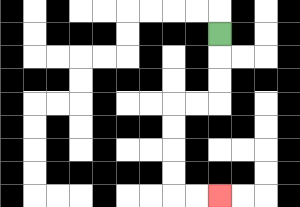{'start': '[9, 1]', 'end': '[9, 8]', 'path_directions': 'D,D,D,L,L,D,D,D,D,R,R', 'path_coordinates': '[[9, 1], [9, 2], [9, 3], [9, 4], [8, 4], [7, 4], [7, 5], [7, 6], [7, 7], [7, 8], [8, 8], [9, 8]]'}